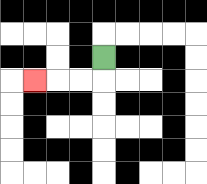{'start': '[4, 2]', 'end': '[1, 3]', 'path_directions': 'D,L,L,L', 'path_coordinates': '[[4, 2], [4, 3], [3, 3], [2, 3], [1, 3]]'}